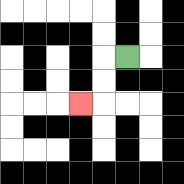{'start': '[5, 2]', 'end': '[3, 4]', 'path_directions': 'L,D,D,L', 'path_coordinates': '[[5, 2], [4, 2], [4, 3], [4, 4], [3, 4]]'}